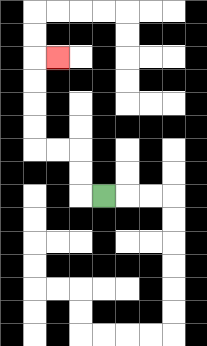{'start': '[4, 8]', 'end': '[2, 2]', 'path_directions': 'L,U,U,L,L,U,U,U,U,R', 'path_coordinates': '[[4, 8], [3, 8], [3, 7], [3, 6], [2, 6], [1, 6], [1, 5], [1, 4], [1, 3], [1, 2], [2, 2]]'}